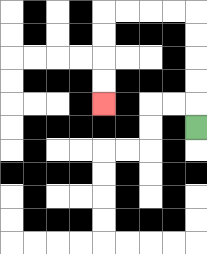{'start': '[8, 5]', 'end': '[4, 4]', 'path_directions': 'U,U,U,U,U,L,L,L,L,D,D,D,D', 'path_coordinates': '[[8, 5], [8, 4], [8, 3], [8, 2], [8, 1], [8, 0], [7, 0], [6, 0], [5, 0], [4, 0], [4, 1], [4, 2], [4, 3], [4, 4]]'}